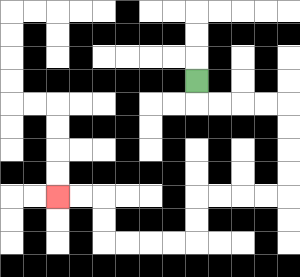{'start': '[8, 3]', 'end': '[2, 8]', 'path_directions': 'D,R,R,R,R,D,D,D,D,L,L,L,L,D,D,L,L,L,L,U,U,L,L', 'path_coordinates': '[[8, 3], [8, 4], [9, 4], [10, 4], [11, 4], [12, 4], [12, 5], [12, 6], [12, 7], [12, 8], [11, 8], [10, 8], [9, 8], [8, 8], [8, 9], [8, 10], [7, 10], [6, 10], [5, 10], [4, 10], [4, 9], [4, 8], [3, 8], [2, 8]]'}